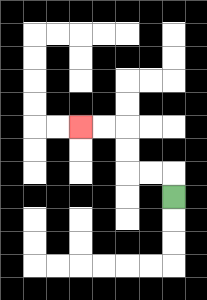{'start': '[7, 8]', 'end': '[3, 5]', 'path_directions': 'U,L,L,U,U,L,L', 'path_coordinates': '[[7, 8], [7, 7], [6, 7], [5, 7], [5, 6], [5, 5], [4, 5], [3, 5]]'}